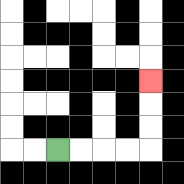{'start': '[2, 6]', 'end': '[6, 3]', 'path_directions': 'R,R,R,R,U,U,U', 'path_coordinates': '[[2, 6], [3, 6], [4, 6], [5, 6], [6, 6], [6, 5], [6, 4], [6, 3]]'}